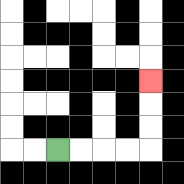{'start': '[2, 6]', 'end': '[6, 3]', 'path_directions': 'R,R,R,R,U,U,U', 'path_coordinates': '[[2, 6], [3, 6], [4, 6], [5, 6], [6, 6], [6, 5], [6, 4], [6, 3]]'}